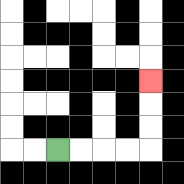{'start': '[2, 6]', 'end': '[6, 3]', 'path_directions': 'R,R,R,R,U,U,U', 'path_coordinates': '[[2, 6], [3, 6], [4, 6], [5, 6], [6, 6], [6, 5], [6, 4], [6, 3]]'}